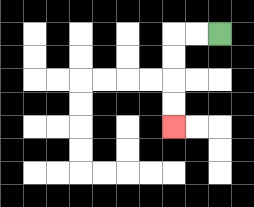{'start': '[9, 1]', 'end': '[7, 5]', 'path_directions': 'L,L,D,D,D,D', 'path_coordinates': '[[9, 1], [8, 1], [7, 1], [7, 2], [7, 3], [7, 4], [7, 5]]'}